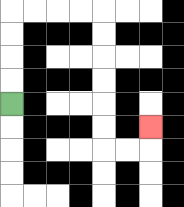{'start': '[0, 4]', 'end': '[6, 5]', 'path_directions': 'U,U,U,U,R,R,R,R,D,D,D,D,D,D,R,R,U', 'path_coordinates': '[[0, 4], [0, 3], [0, 2], [0, 1], [0, 0], [1, 0], [2, 0], [3, 0], [4, 0], [4, 1], [4, 2], [4, 3], [4, 4], [4, 5], [4, 6], [5, 6], [6, 6], [6, 5]]'}